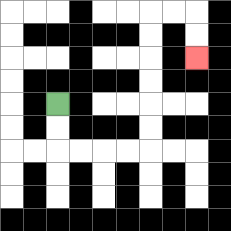{'start': '[2, 4]', 'end': '[8, 2]', 'path_directions': 'D,D,R,R,R,R,U,U,U,U,U,U,R,R,D,D', 'path_coordinates': '[[2, 4], [2, 5], [2, 6], [3, 6], [4, 6], [5, 6], [6, 6], [6, 5], [6, 4], [6, 3], [6, 2], [6, 1], [6, 0], [7, 0], [8, 0], [8, 1], [8, 2]]'}